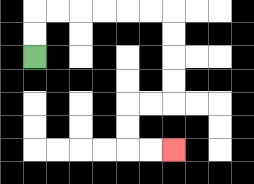{'start': '[1, 2]', 'end': '[7, 6]', 'path_directions': 'U,U,R,R,R,R,R,R,D,D,D,D,L,L,D,D,R,R', 'path_coordinates': '[[1, 2], [1, 1], [1, 0], [2, 0], [3, 0], [4, 0], [5, 0], [6, 0], [7, 0], [7, 1], [7, 2], [7, 3], [7, 4], [6, 4], [5, 4], [5, 5], [5, 6], [6, 6], [7, 6]]'}